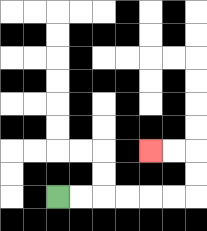{'start': '[2, 8]', 'end': '[6, 6]', 'path_directions': 'R,R,R,R,R,R,U,U,L,L', 'path_coordinates': '[[2, 8], [3, 8], [4, 8], [5, 8], [6, 8], [7, 8], [8, 8], [8, 7], [8, 6], [7, 6], [6, 6]]'}